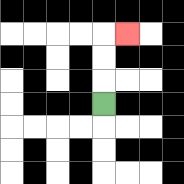{'start': '[4, 4]', 'end': '[5, 1]', 'path_directions': 'U,U,U,R', 'path_coordinates': '[[4, 4], [4, 3], [4, 2], [4, 1], [5, 1]]'}